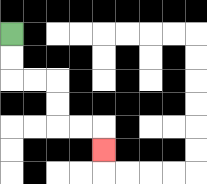{'start': '[0, 1]', 'end': '[4, 6]', 'path_directions': 'D,D,R,R,D,D,R,R,D', 'path_coordinates': '[[0, 1], [0, 2], [0, 3], [1, 3], [2, 3], [2, 4], [2, 5], [3, 5], [4, 5], [4, 6]]'}